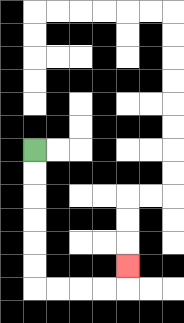{'start': '[1, 6]', 'end': '[5, 11]', 'path_directions': 'D,D,D,D,D,D,R,R,R,R,U', 'path_coordinates': '[[1, 6], [1, 7], [1, 8], [1, 9], [1, 10], [1, 11], [1, 12], [2, 12], [3, 12], [4, 12], [5, 12], [5, 11]]'}